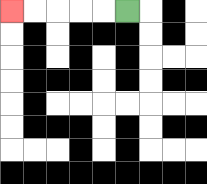{'start': '[5, 0]', 'end': '[0, 0]', 'path_directions': 'L,L,L,L,L', 'path_coordinates': '[[5, 0], [4, 0], [3, 0], [2, 0], [1, 0], [0, 0]]'}